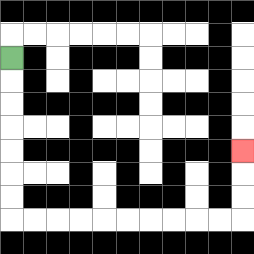{'start': '[0, 2]', 'end': '[10, 6]', 'path_directions': 'D,D,D,D,D,D,D,R,R,R,R,R,R,R,R,R,R,U,U,U', 'path_coordinates': '[[0, 2], [0, 3], [0, 4], [0, 5], [0, 6], [0, 7], [0, 8], [0, 9], [1, 9], [2, 9], [3, 9], [4, 9], [5, 9], [6, 9], [7, 9], [8, 9], [9, 9], [10, 9], [10, 8], [10, 7], [10, 6]]'}